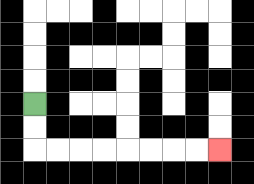{'start': '[1, 4]', 'end': '[9, 6]', 'path_directions': 'D,D,R,R,R,R,R,R,R,R', 'path_coordinates': '[[1, 4], [1, 5], [1, 6], [2, 6], [3, 6], [4, 6], [5, 6], [6, 6], [7, 6], [8, 6], [9, 6]]'}